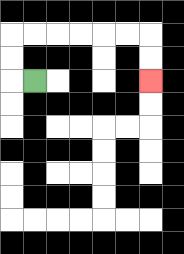{'start': '[1, 3]', 'end': '[6, 3]', 'path_directions': 'L,U,U,R,R,R,R,R,R,D,D', 'path_coordinates': '[[1, 3], [0, 3], [0, 2], [0, 1], [1, 1], [2, 1], [3, 1], [4, 1], [5, 1], [6, 1], [6, 2], [6, 3]]'}